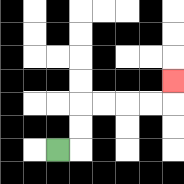{'start': '[2, 6]', 'end': '[7, 3]', 'path_directions': 'R,U,U,R,R,R,R,U', 'path_coordinates': '[[2, 6], [3, 6], [3, 5], [3, 4], [4, 4], [5, 4], [6, 4], [7, 4], [7, 3]]'}